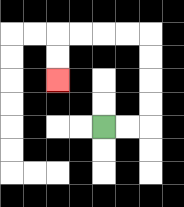{'start': '[4, 5]', 'end': '[2, 3]', 'path_directions': 'R,R,U,U,U,U,L,L,L,L,D,D', 'path_coordinates': '[[4, 5], [5, 5], [6, 5], [6, 4], [6, 3], [6, 2], [6, 1], [5, 1], [4, 1], [3, 1], [2, 1], [2, 2], [2, 3]]'}